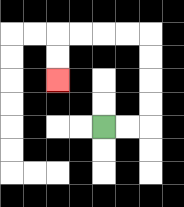{'start': '[4, 5]', 'end': '[2, 3]', 'path_directions': 'R,R,U,U,U,U,L,L,L,L,D,D', 'path_coordinates': '[[4, 5], [5, 5], [6, 5], [6, 4], [6, 3], [6, 2], [6, 1], [5, 1], [4, 1], [3, 1], [2, 1], [2, 2], [2, 3]]'}